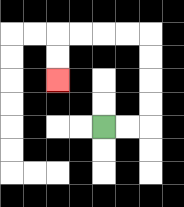{'start': '[4, 5]', 'end': '[2, 3]', 'path_directions': 'R,R,U,U,U,U,L,L,L,L,D,D', 'path_coordinates': '[[4, 5], [5, 5], [6, 5], [6, 4], [6, 3], [6, 2], [6, 1], [5, 1], [4, 1], [3, 1], [2, 1], [2, 2], [2, 3]]'}